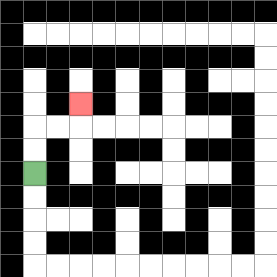{'start': '[1, 7]', 'end': '[3, 4]', 'path_directions': 'U,U,R,R,U', 'path_coordinates': '[[1, 7], [1, 6], [1, 5], [2, 5], [3, 5], [3, 4]]'}